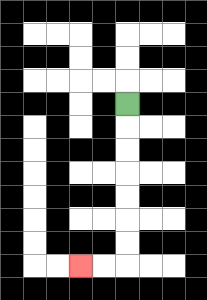{'start': '[5, 4]', 'end': '[3, 11]', 'path_directions': 'D,D,D,D,D,D,D,L,L', 'path_coordinates': '[[5, 4], [5, 5], [5, 6], [5, 7], [5, 8], [5, 9], [5, 10], [5, 11], [4, 11], [3, 11]]'}